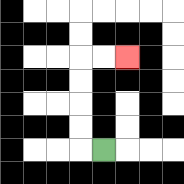{'start': '[4, 6]', 'end': '[5, 2]', 'path_directions': 'L,U,U,U,U,R,R', 'path_coordinates': '[[4, 6], [3, 6], [3, 5], [3, 4], [3, 3], [3, 2], [4, 2], [5, 2]]'}